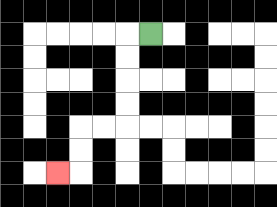{'start': '[6, 1]', 'end': '[2, 7]', 'path_directions': 'L,D,D,D,D,L,L,D,D,L', 'path_coordinates': '[[6, 1], [5, 1], [5, 2], [5, 3], [5, 4], [5, 5], [4, 5], [3, 5], [3, 6], [3, 7], [2, 7]]'}